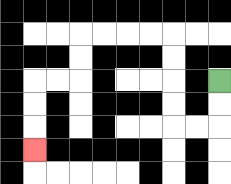{'start': '[9, 3]', 'end': '[1, 6]', 'path_directions': 'D,D,L,L,U,U,U,U,L,L,L,L,D,D,L,L,D,D,D', 'path_coordinates': '[[9, 3], [9, 4], [9, 5], [8, 5], [7, 5], [7, 4], [7, 3], [7, 2], [7, 1], [6, 1], [5, 1], [4, 1], [3, 1], [3, 2], [3, 3], [2, 3], [1, 3], [1, 4], [1, 5], [1, 6]]'}